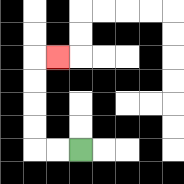{'start': '[3, 6]', 'end': '[2, 2]', 'path_directions': 'L,L,U,U,U,U,R', 'path_coordinates': '[[3, 6], [2, 6], [1, 6], [1, 5], [1, 4], [1, 3], [1, 2], [2, 2]]'}